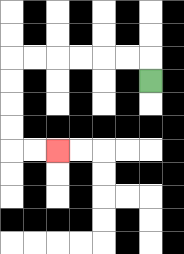{'start': '[6, 3]', 'end': '[2, 6]', 'path_directions': 'U,L,L,L,L,L,L,D,D,D,D,R,R', 'path_coordinates': '[[6, 3], [6, 2], [5, 2], [4, 2], [3, 2], [2, 2], [1, 2], [0, 2], [0, 3], [0, 4], [0, 5], [0, 6], [1, 6], [2, 6]]'}